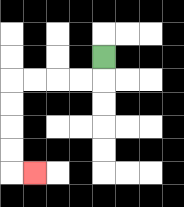{'start': '[4, 2]', 'end': '[1, 7]', 'path_directions': 'D,L,L,L,L,D,D,D,D,R', 'path_coordinates': '[[4, 2], [4, 3], [3, 3], [2, 3], [1, 3], [0, 3], [0, 4], [0, 5], [0, 6], [0, 7], [1, 7]]'}